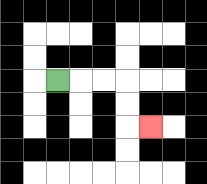{'start': '[2, 3]', 'end': '[6, 5]', 'path_directions': 'R,R,R,D,D,R', 'path_coordinates': '[[2, 3], [3, 3], [4, 3], [5, 3], [5, 4], [5, 5], [6, 5]]'}